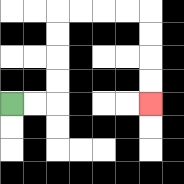{'start': '[0, 4]', 'end': '[6, 4]', 'path_directions': 'R,R,U,U,U,U,R,R,R,R,D,D,D,D', 'path_coordinates': '[[0, 4], [1, 4], [2, 4], [2, 3], [2, 2], [2, 1], [2, 0], [3, 0], [4, 0], [5, 0], [6, 0], [6, 1], [6, 2], [6, 3], [6, 4]]'}